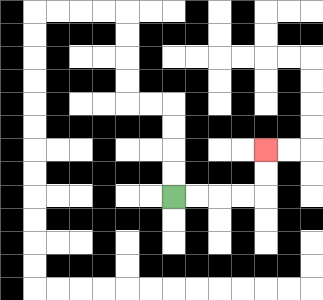{'start': '[7, 8]', 'end': '[11, 6]', 'path_directions': 'R,R,R,R,U,U', 'path_coordinates': '[[7, 8], [8, 8], [9, 8], [10, 8], [11, 8], [11, 7], [11, 6]]'}